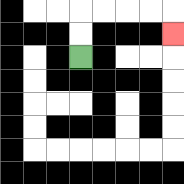{'start': '[3, 2]', 'end': '[7, 1]', 'path_directions': 'U,U,R,R,R,R,D', 'path_coordinates': '[[3, 2], [3, 1], [3, 0], [4, 0], [5, 0], [6, 0], [7, 0], [7, 1]]'}